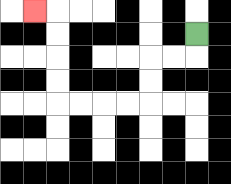{'start': '[8, 1]', 'end': '[1, 0]', 'path_directions': 'D,L,L,D,D,L,L,L,L,U,U,U,U,L', 'path_coordinates': '[[8, 1], [8, 2], [7, 2], [6, 2], [6, 3], [6, 4], [5, 4], [4, 4], [3, 4], [2, 4], [2, 3], [2, 2], [2, 1], [2, 0], [1, 0]]'}